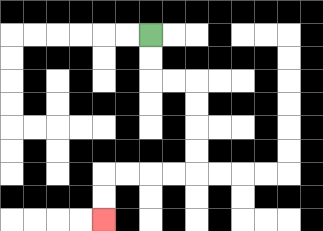{'start': '[6, 1]', 'end': '[4, 9]', 'path_directions': 'D,D,R,R,D,D,D,D,L,L,L,L,D,D', 'path_coordinates': '[[6, 1], [6, 2], [6, 3], [7, 3], [8, 3], [8, 4], [8, 5], [8, 6], [8, 7], [7, 7], [6, 7], [5, 7], [4, 7], [4, 8], [4, 9]]'}